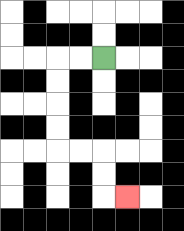{'start': '[4, 2]', 'end': '[5, 8]', 'path_directions': 'L,L,D,D,D,D,R,R,D,D,R', 'path_coordinates': '[[4, 2], [3, 2], [2, 2], [2, 3], [2, 4], [2, 5], [2, 6], [3, 6], [4, 6], [4, 7], [4, 8], [5, 8]]'}